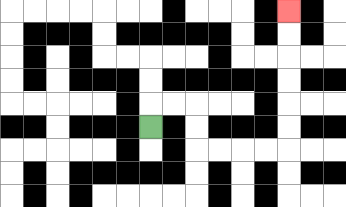{'start': '[6, 5]', 'end': '[12, 0]', 'path_directions': 'U,R,R,D,D,R,R,R,R,U,U,U,U,U,U', 'path_coordinates': '[[6, 5], [6, 4], [7, 4], [8, 4], [8, 5], [8, 6], [9, 6], [10, 6], [11, 6], [12, 6], [12, 5], [12, 4], [12, 3], [12, 2], [12, 1], [12, 0]]'}